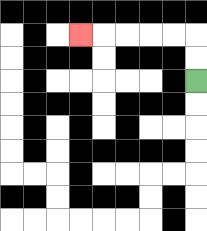{'start': '[8, 3]', 'end': '[3, 1]', 'path_directions': 'U,U,L,L,L,L,L', 'path_coordinates': '[[8, 3], [8, 2], [8, 1], [7, 1], [6, 1], [5, 1], [4, 1], [3, 1]]'}